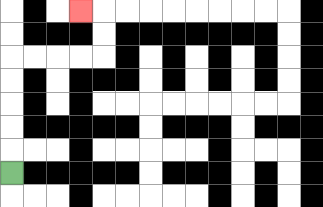{'start': '[0, 7]', 'end': '[3, 0]', 'path_directions': 'U,U,U,U,U,R,R,R,R,U,U,L', 'path_coordinates': '[[0, 7], [0, 6], [0, 5], [0, 4], [0, 3], [0, 2], [1, 2], [2, 2], [3, 2], [4, 2], [4, 1], [4, 0], [3, 0]]'}